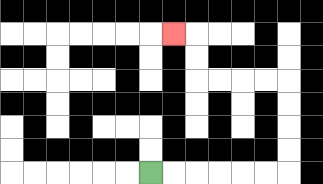{'start': '[6, 7]', 'end': '[7, 1]', 'path_directions': 'R,R,R,R,R,R,U,U,U,U,L,L,L,L,U,U,L', 'path_coordinates': '[[6, 7], [7, 7], [8, 7], [9, 7], [10, 7], [11, 7], [12, 7], [12, 6], [12, 5], [12, 4], [12, 3], [11, 3], [10, 3], [9, 3], [8, 3], [8, 2], [8, 1], [7, 1]]'}